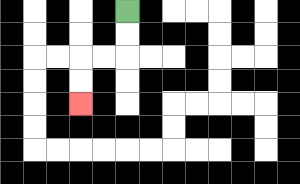{'start': '[5, 0]', 'end': '[3, 4]', 'path_directions': 'D,D,L,L,D,D', 'path_coordinates': '[[5, 0], [5, 1], [5, 2], [4, 2], [3, 2], [3, 3], [3, 4]]'}